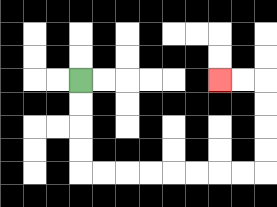{'start': '[3, 3]', 'end': '[9, 3]', 'path_directions': 'D,D,D,D,R,R,R,R,R,R,R,R,U,U,U,U,L,L', 'path_coordinates': '[[3, 3], [3, 4], [3, 5], [3, 6], [3, 7], [4, 7], [5, 7], [6, 7], [7, 7], [8, 7], [9, 7], [10, 7], [11, 7], [11, 6], [11, 5], [11, 4], [11, 3], [10, 3], [9, 3]]'}